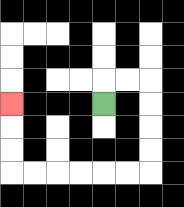{'start': '[4, 4]', 'end': '[0, 4]', 'path_directions': 'U,R,R,D,D,D,D,L,L,L,L,L,L,U,U,U', 'path_coordinates': '[[4, 4], [4, 3], [5, 3], [6, 3], [6, 4], [6, 5], [6, 6], [6, 7], [5, 7], [4, 7], [3, 7], [2, 7], [1, 7], [0, 7], [0, 6], [0, 5], [0, 4]]'}